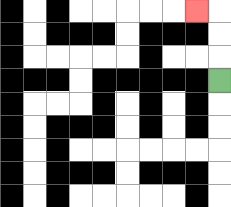{'start': '[9, 3]', 'end': '[8, 0]', 'path_directions': 'U,U,U,L', 'path_coordinates': '[[9, 3], [9, 2], [9, 1], [9, 0], [8, 0]]'}